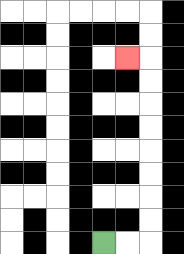{'start': '[4, 10]', 'end': '[5, 2]', 'path_directions': 'R,R,U,U,U,U,U,U,U,U,L', 'path_coordinates': '[[4, 10], [5, 10], [6, 10], [6, 9], [6, 8], [6, 7], [6, 6], [6, 5], [6, 4], [6, 3], [6, 2], [5, 2]]'}